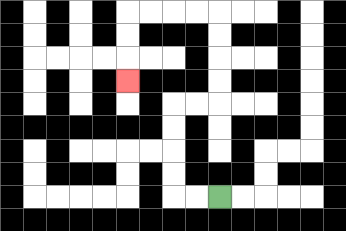{'start': '[9, 8]', 'end': '[5, 3]', 'path_directions': 'L,L,U,U,U,U,R,R,U,U,U,U,L,L,L,L,D,D,D', 'path_coordinates': '[[9, 8], [8, 8], [7, 8], [7, 7], [7, 6], [7, 5], [7, 4], [8, 4], [9, 4], [9, 3], [9, 2], [9, 1], [9, 0], [8, 0], [7, 0], [6, 0], [5, 0], [5, 1], [5, 2], [5, 3]]'}